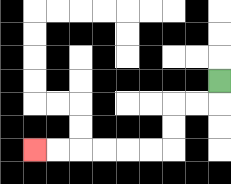{'start': '[9, 3]', 'end': '[1, 6]', 'path_directions': 'D,L,L,D,D,L,L,L,L,L,L', 'path_coordinates': '[[9, 3], [9, 4], [8, 4], [7, 4], [7, 5], [7, 6], [6, 6], [5, 6], [4, 6], [3, 6], [2, 6], [1, 6]]'}